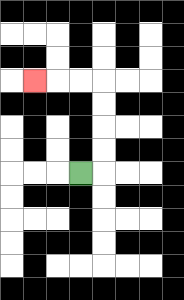{'start': '[3, 7]', 'end': '[1, 3]', 'path_directions': 'R,U,U,U,U,L,L,L', 'path_coordinates': '[[3, 7], [4, 7], [4, 6], [4, 5], [4, 4], [4, 3], [3, 3], [2, 3], [1, 3]]'}